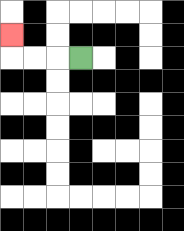{'start': '[3, 2]', 'end': '[0, 1]', 'path_directions': 'L,L,L,U', 'path_coordinates': '[[3, 2], [2, 2], [1, 2], [0, 2], [0, 1]]'}